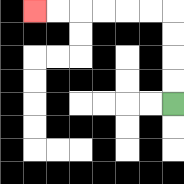{'start': '[7, 4]', 'end': '[1, 0]', 'path_directions': 'U,U,U,U,L,L,L,L,L,L', 'path_coordinates': '[[7, 4], [7, 3], [7, 2], [7, 1], [7, 0], [6, 0], [5, 0], [4, 0], [3, 0], [2, 0], [1, 0]]'}